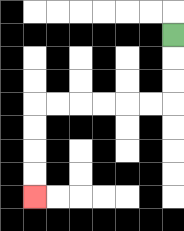{'start': '[7, 1]', 'end': '[1, 8]', 'path_directions': 'D,D,D,L,L,L,L,L,L,D,D,D,D', 'path_coordinates': '[[7, 1], [7, 2], [7, 3], [7, 4], [6, 4], [5, 4], [4, 4], [3, 4], [2, 4], [1, 4], [1, 5], [1, 6], [1, 7], [1, 8]]'}